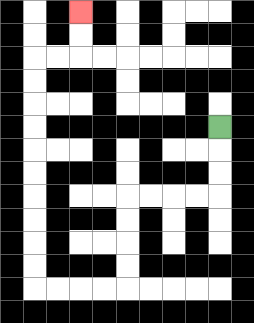{'start': '[9, 5]', 'end': '[3, 0]', 'path_directions': 'D,D,D,L,L,L,L,D,D,D,D,L,L,L,L,U,U,U,U,U,U,U,U,U,U,R,R,U,U', 'path_coordinates': '[[9, 5], [9, 6], [9, 7], [9, 8], [8, 8], [7, 8], [6, 8], [5, 8], [5, 9], [5, 10], [5, 11], [5, 12], [4, 12], [3, 12], [2, 12], [1, 12], [1, 11], [1, 10], [1, 9], [1, 8], [1, 7], [1, 6], [1, 5], [1, 4], [1, 3], [1, 2], [2, 2], [3, 2], [3, 1], [3, 0]]'}